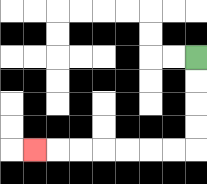{'start': '[8, 2]', 'end': '[1, 6]', 'path_directions': 'D,D,D,D,L,L,L,L,L,L,L', 'path_coordinates': '[[8, 2], [8, 3], [8, 4], [8, 5], [8, 6], [7, 6], [6, 6], [5, 6], [4, 6], [3, 6], [2, 6], [1, 6]]'}